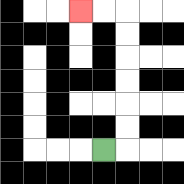{'start': '[4, 6]', 'end': '[3, 0]', 'path_directions': 'R,U,U,U,U,U,U,L,L', 'path_coordinates': '[[4, 6], [5, 6], [5, 5], [5, 4], [5, 3], [5, 2], [5, 1], [5, 0], [4, 0], [3, 0]]'}